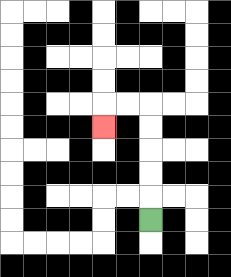{'start': '[6, 9]', 'end': '[4, 5]', 'path_directions': 'U,U,U,U,U,L,L,D', 'path_coordinates': '[[6, 9], [6, 8], [6, 7], [6, 6], [6, 5], [6, 4], [5, 4], [4, 4], [4, 5]]'}